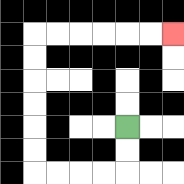{'start': '[5, 5]', 'end': '[7, 1]', 'path_directions': 'D,D,L,L,L,L,U,U,U,U,U,U,R,R,R,R,R,R', 'path_coordinates': '[[5, 5], [5, 6], [5, 7], [4, 7], [3, 7], [2, 7], [1, 7], [1, 6], [1, 5], [1, 4], [1, 3], [1, 2], [1, 1], [2, 1], [3, 1], [4, 1], [5, 1], [6, 1], [7, 1]]'}